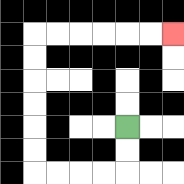{'start': '[5, 5]', 'end': '[7, 1]', 'path_directions': 'D,D,L,L,L,L,U,U,U,U,U,U,R,R,R,R,R,R', 'path_coordinates': '[[5, 5], [5, 6], [5, 7], [4, 7], [3, 7], [2, 7], [1, 7], [1, 6], [1, 5], [1, 4], [1, 3], [1, 2], [1, 1], [2, 1], [3, 1], [4, 1], [5, 1], [6, 1], [7, 1]]'}